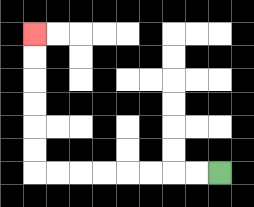{'start': '[9, 7]', 'end': '[1, 1]', 'path_directions': 'L,L,L,L,L,L,L,L,U,U,U,U,U,U', 'path_coordinates': '[[9, 7], [8, 7], [7, 7], [6, 7], [5, 7], [4, 7], [3, 7], [2, 7], [1, 7], [1, 6], [1, 5], [1, 4], [1, 3], [1, 2], [1, 1]]'}